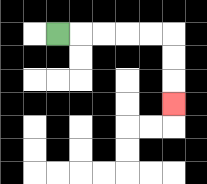{'start': '[2, 1]', 'end': '[7, 4]', 'path_directions': 'R,R,R,R,R,D,D,D', 'path_coordinates': '[[2, 1], [3, 1], [4, 1], [5, 1], [6, 1], [7, 1], [7, 2], [7, 3], [7, 4]]'}